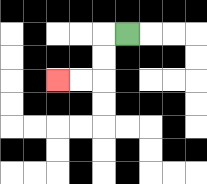{'start': '[5, 1]', 'end': '[2, 3]', 'path_directions': 'L,D,D,L,L', 'path_coordinates': '[[5, 1], [4, 1], [4, 2], [4, 3], [3, 3], [2, 3]]'}